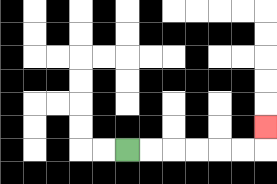{'start': '[5, 6]', 'end': '[11, 5]', 'path_directions': 'R,R,R,R,R,R,U', 'path_coordinates': '[[5, 6], [6, 6], [7, 6], [8, 6], [9, 6], [10, 6], [11, 6], [11, 5]]'}